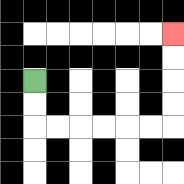{'start': '[1, 3]', 'end': '[7, 1]', 'path_directions': 'D,D,R,R,R,R,R,R,U,U,U,U', 'path_coordinates': '[[1, 3], [1, 4], [1, 5], [2, 5], [3, 5], [4, 5], [5, 5], [6, 5], [7, 5], [7, 4], [7, 3], [7, 2], [7, 1]]'}